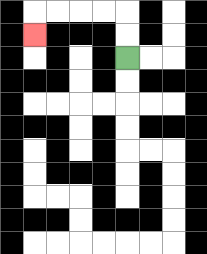{'start': '[5, 2]', 'end': '[1, 1]', 'path_directions': 'U,U,L,L,L,L,D', 'path_coordinates': '[[5, 2], [5, 1], [5, 0], [4, 0], [3, 0], [2, 0], [1, 0], [1, 1]]'}